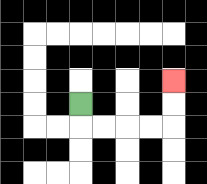{'start': '[3, 4]', 'end': '[7, 3]', 'path_directions': 'D,R,R,R,R,U,U', 'path_coordinates': '[[3, 4], [3, 5], [4, 5], [5, 5], [6, 5], [7, 5], [7, 4], [7, 3]]'}